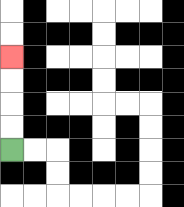{'start': '[0, 6]', 'end': '[0, 2]', 'path_directions': 'U,U,U,U', 'path_coordinates': '[[0, 6], [0, 5], [0, 4], [0, 3], [0, 2]]'}